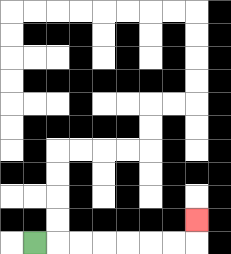{'start': '[1, 10]', 'end': '[8, 9]', 'path_directions': 'R,R,R,R,R,R,R,U', 'path_coordinates': '[[1, 10], [2, 10], [3, 10], [4, 10], [5, 10], [6, 10], [7, 10], [8, 10], [8, 9]]'}